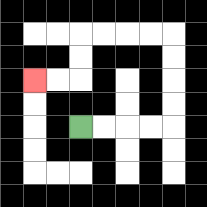{'start': '[3, 5]', 'end': '[1, 3]', 'path_directions': 'R,R,R,R,U,U,U,U,L,L,L,L,D,D,L,L', 'path_coordinates': '[[3, 5], [4, 5], [5, 5], [6, 5], [7, 5], [7, 4], [7, 3], [7, 2], [7, 1], [6, 1], [5, 1], [4, 1], [3, 1], [3, 2], [3, 3], [2, 3], [1, 3]]'}